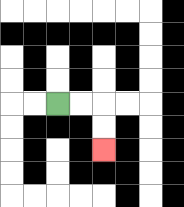{'start': '[2, 4]', 'end': '[4, 6]', 'path_directions': 'R,R,D,D', 'path_coordinates': '[[2, 4], [3, 4], [4, 4], [4, 5], [4, 6]]'}